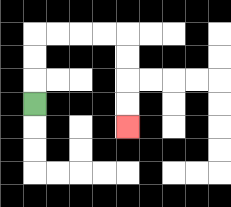{'start': '[1, 4]', 'end': '[5, 5]', 'path_directions': 'U,U,U,R,R,R,R,D,D,D,D', 'path_coordinates': '[[1, 4], [1, 3], [1, 2], [1, 1], [2, 1], [3, 1], [4, 1], [5, 1], [5, 2], [5, 3], [5, 4], [5, 5]]'}